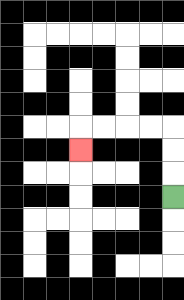{'start': '[7, 8]', 'end': '[3, 6]', 'path_directions': 'U,U,U,L,L,L,L,D', 'path_coordinates': '[[7, 8], [7, 7], [7, 6], [7, 5], [6, 5], [5, 5], [4, 5], [3, 5], [3, 6]]'}